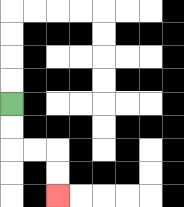{'start': '[0, 4]', 'end': '[2, 8]', 'path_directions': 'D,D,R,R,D,D', 'path_coordinates': '[[0, 4], [0, 5], [0, 6], [1, 6], [2, 6], [2, 7], [2, 8]]'}